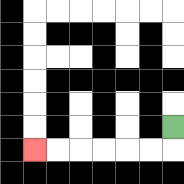{'start': '[7, 5]', 'end': '[1, 6]', 'path_directions': 'D,L,L,L,L,L,L', 'path_coordinates': '[[7, 5], [7, 6], [6, 6], [5, 6], [4, 6], [3, 6], [2, 6], [1, 6]]'}